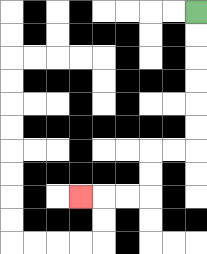{'start': '[8, 0]', 'end': '[3, 8]', 'path_directions': 'D,D,D,D,D,D,L,L,D,D,L,L,L', 'path_coordinates': '[[8, 0], [8, 1], [8, 2], [8, 3], [8, 4], [8, 5], [8, 6], [7, 6], [6, 6], [6, 7], [6, 8], [5, 8], [4, 8], [3, 8]]'}